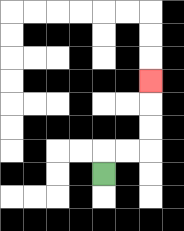{'start': '[4, 7]', 'end': '[6, 3]', 'path_directions': 'U,R,R,U,U,U', 'path_coordinates': '[[4, 7], [4, 6], [5, 6], [6, 6], [6, 5], [6, 4], [6, 3]]'}